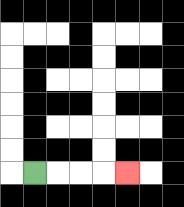{'start': '[1, 7]', 'end': '[5, 7]', 'path_directions': 'R,R,R,R', 'path_coordinates': '[[1, 7], [2, 7], [3, 7], [4, 7], [5, 7]]'}